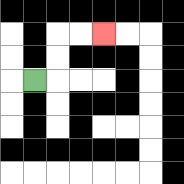{'start': '[1, 3]', 'end': '[4, 1]', 'path_directions': 'R,U,U,R,R', 'path_coordinates': '[[1, 3], [2, 3], [2, 2], [2, 1], [3, 1], [4, 1]]'}